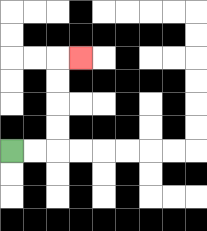{'start': '[0, 6]', 'end': '[3, 2]', 'path_directions': 'R,R,U,U,U,U,R', 'path_coordinates': '[[0, 6], [1, 6], [2, 6], [2, 5], [2, 4], [2, 3], [2, 2], [3, 2]]'}